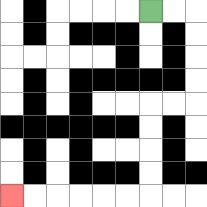{'start': '[6, 0]', 'end': '[0, 8]', 'path_directions': 'R,R,D,D,D,D,L,L,D,D,D,D,L,L,L,L,L,L', 'path_coordinates': '[[6, 0], [7, 0], [8, 0], [8, 1], [8, 2], [8, 3], [8, 4], [7, 4], [6, 4], [6, 5], [6, 6], [6, 7], [6, 8], [5, 8], [4, 8], [3, 8], [2, 8], [1, 8], [0, 8]]'}